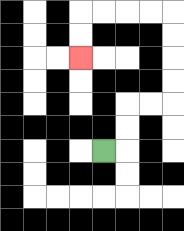{'start': '[4, 6]', 'end': '[3, 2]', 'path_directions': 'R,U,U,R,R,U,U,U,U,L,L,L,L,D,D', 'path_coordinates': '[[4, 6], [5, 6], [5, 5], [5, 4], [6, 4], [7, 4], [7, 3], [7, 2], [7, 1], [7, 0], [6, 0], [5, 0], [4, 0], [3, 0], [3, 1], [3, 2]]'}